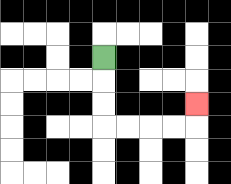{'start': '[4, 2]', 'end': '[8, 4]', 'path_directions': 'D,D,D,R,R,R,R,U', 'path_coordinates': '[[4, 2], [4, 3], [4, 4], [4, 5], [5, 5], [6, 5], [7, 5], [8, 5], [8, 4]]'}